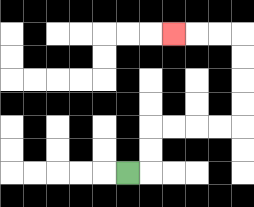{'start': '[5, 7]', 'end': '[7, 1]', 'path_directions': 'R,U,U,R,R,R,R,U,U,U,U,L,L,L', 'path_coordinates': '[[5, 7], [6, 7], [6, 6], [6, 5], [7, 5], [8, 5], [9, 5], [10, 5], [10, 4], [10, 3], [10, 2], [10, 1], [9, 1], [8, 1], [7, 1]]'}